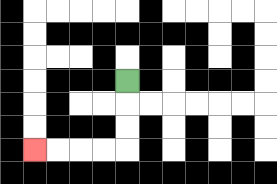{'start': '[5, 3]', 'end': '[1, 6]', 'path_directions': 'D,D,D,L,L,L,L', 'path_coordinates': '[[5, 3], [5, 4], [5, 5], [5, 6], [4, 6], [3, 6], [2, 6], [1, 6]]'}